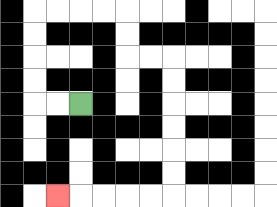{'start': '[3, 4]', 'end': '[2, 8]', 'path_directions': 'L,L,U,U,U,U,R,R,R,R,D,D,R,R,D,D,D,D,D,D,L,L,L,L,L', 'path_coordinates': '[[3, 4], [2, 4], [1, 4], [1, 3], [1, 2], [1, 1], [1, 0], [2, 0], [3, 0], [4, 0], [5, 0], [5, 1], [5, 2], [6, 2], [7, 2], [7, 3], [7, 4], [7, 5], [7, 6], [7, 7], [7, 8], [6, 8], [5, 8], [4, 8], [3, 8], [2, 8]]'}